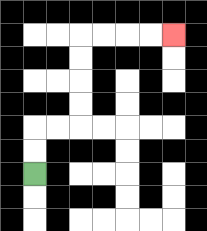{'start': '[1, 7]', 'end': '[7, 1]', 'path_directions': 'U,U,R,R,U,U,U,U,R,R,R,R', 'path_coordinates': '[[1, 7], [1, 6], [1, 5], [2, 5], [3, 5], [3, 4], [3, 3], [3, 2], [3, 1], [4, 1], [5, 1], [6, 1], [7, 1]]'}